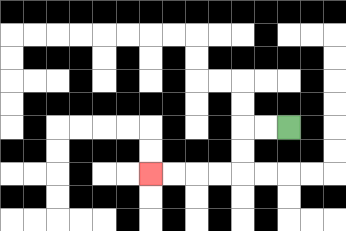{'start': '[12, 5]', 'end': '[6, 7]', 'path_directions': 'L,L,D,D,L,L,L,L', 'path_coordinates': '[[12, 5], [11, 5], [10, 5], [10, 6], [10, 7], [9, 7], [8, 7], [7, 7], [6, 7]]'}